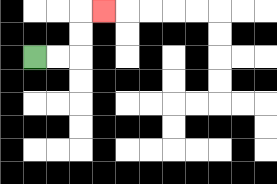{'start': '[1, 2]', 'end': '[4, 0]', 'path_directions': 'R,R,U,U,R', 'path_coordinates': '[[1, 2], [2, 2], [3, 2], [3, 1], [3, 0], [4, 0]]'}